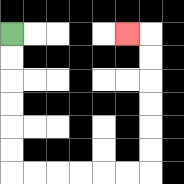{'start': '[0, 1]', 'end': '[5, 1]', 'path_directions': 'D,D,D,D,D,D,R,R,R,R,R,R,U,U,U,U,U,U,L', 'path_coordinates': '[[0, 1], [0, 2], [0, 3], [0, 4], [0, 5], [0, 6], [0, 7], [1, 7], [2, 7], [3, 7], [4, 7], [5, 7], [6, 7], [6, 6], [6, 5], [6, 4], [6, 3], [6, 2], [6, 1], [5, 1]]'}